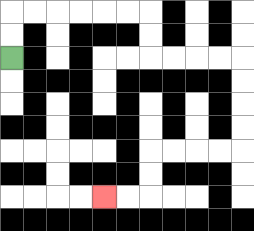{'start': '[0, 2]', 'end': '[4, 8]', 'path_directions': 'U,U,R,R,R,R,R,R,D,D,R,R,R,R,D,D,D,D,L,L,L,L,D,D,L,L', 'path_coordinates': '[[0, 2], [0, 1], [0, 0], [1, 0], [2, 0], [3, 0], [4, 0], [5, 0], [6, 0], [6, 1], [6, 2], [7, 2], [8, 2], [9, 2], [10, 2], [10, 3], [10, 4], [10, 5], [10, 6], [9, 6], [8, 6], [7, 6], [6, 6], [6, 7], [6, 8], [5, 8], [4, 8]]'}